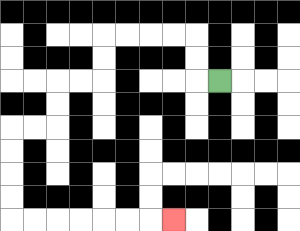{'start': '[9, 3]', 'end': '[7, 9]', 'path_directions': 'L,U,U,L,L,L,L,D,D,L,L,D,D,L,L,D,D,D,D,R,R,R,R,R,R,R', 'path_coordinates': '[[9, 3], [8, 3], [8, 2], [8, 1], [7, 1], [6, 1], [5, 1], [4, 1], [4, 2], [4, 3], [3, 3], [2, 3], [2, 4], [2, 5], [1, 5], [0, 5], [0, 6], [0, 7], [0, 8], [0, 9], [1, 9], [2, 9], [3, 9], [4, 9], [5, 9], [6, 9], [7, 9]]'}